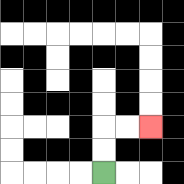{'start': '[4, 7]', 'end': '[6, 5]', 'path_directions': 'U,U,R,R', 'path_coordinates': '[[4, 7], [4, 6], [4, 5], [5, 5], [6, 5]]'}